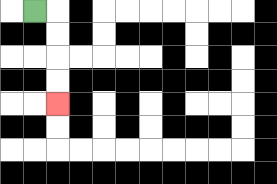{'start': '[1, 0]', 'end': '[2, 4]', 'path_directions': 'R,D,D,D,D', 'path_coordinates': '[[1, 0], [2, 0], [2, 1], [2, 2], [2, 3], [2, 4]]'}